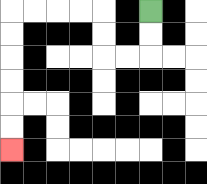{'start': '[6, 0]', 'end': '[0, 6]', 'path_directions': 'D,D,L,L,U,U,L,L,L,L,D,D,D,D,D,D', 'path_coordinates': '[[6, 0], [6, 1], [6, 2], [5, 2], [4, 2], [4, 1], [4, 0], [3, 0], [2, 0], [1, 0], [0, 0], [0, 1], [0, 2], [0, 3], [0, 4], [0, 5], [0, 6]]'}